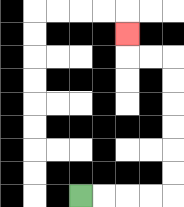{'start': '[3, 8]', 'end': '[5, 1]', 'path_directions': 'R,R,R,R,U,U,U,U,U,U,L,L,U', 'path_coordinates': '[[3, 8], [4, 8], [5, 8], [6, 8], [7, 8], [7, 7], [7, 6], [7, 5], [7, 4], [7, 3], [7, 2], [6, 2], [5, 2], [5, 1]]'}